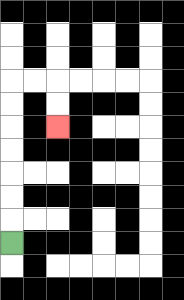{'start': '[0, 10]', 'end': '[2, 5]', 'path_directions': 'U,U,U,U,U,U,U,R,R,D,D', 'path_coordinates': '[[0, 10], [0, 9], [0, 8], [0, 7], [0, 6], [0, 5], [0, 4], [0, 3], [1, 3], [2, 3], [2, 4], [2, 5]]'}